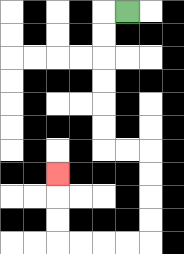{'start': '[5, 0]', 'end': '[2, 7]', 'path_directions': 'L,D,D,D,D,D,D,R,R,D,D,D,D,L,L,L,L,U,U,U', 'path_coordinates': '[[5, 0], [4, 0], [4, 1], [4, 2], [4, 3], [4, 4], [4, 5], [4, 6], [5, 6], [6, 6], [6, 7], [6, 8], [6, 9], [6, 10], [5, 10], [4, 10], [3, 10], [2, 10], [2, 9], [2, 8], [2, 7]]'}